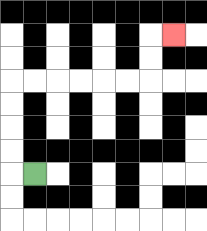{'start': '[1, 7]', 'end': '[7, 1]', 'path_directions': 'L,U,U,U,U,R,R,R,R,R,R,U,U,R', 'path_coordinates': '[[1, 7], [0, 7], [0, 6], [0, 5], [0, 4], [0, 3], [1, 3], [2, 3], [3, 3], [4, 3], [5, 3], [6, 3], [6, 2], [6, 1], [7, 1]]'}